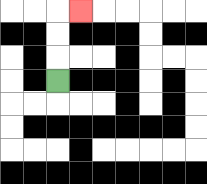{'start': '[2, 3]', 'end': '[3, 0]', 'path_directions': 'U,U,U,R', 'path_coordinates': '[[2, 3], [2, 2], [2, 1], [2, 0], [3, 0]]'}